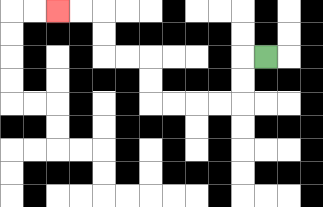{'start': '[11, 2]', 'end': '[2, 0]', 'path_directions': 'L,D,D,L,L,L,L,U,U,L,L,U,U,L,L', 'path_coordinates': '[[11, 2], [10, 2], [10, 3], [10, 4], [9, 4], [8, 4], [7, 4], [6, 4], [6, 3], [6, 2], [5, 2], [4, 2], [4, 1], [4, 0], [3, 0], [2, 0]]'}